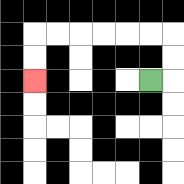{'start': '[6, 3]', 'end': '[1, 3]', 'path_directions': 'R,U,U,L,L,L,L,L,L,D,D', 'path_coordinates': '[[6, 3], [7, 3], [7, 2], [7, 1], [6, 1], [5, 1], [4, 1], [3, 1], [2, 1], [1, 1], [1, 2], [1, 3]]'}